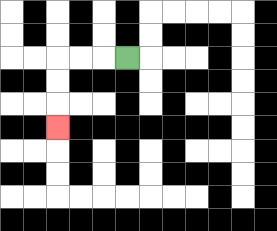{'start': '[5, 2]', 'end': '[2, 5]', 'path_directions': 'L,L,L,D,D,D', 'path_coordinates': '[[5, 2], [4, 2], [3, 2], [2, 2], [2, 3], [2, 4], [2, 5]]'}